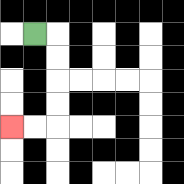{'start': '[1, 1]', 'end': '[0, 5]', 'path_directions': 'R,D,D,D,D,L,L', 'path_coordinates': '[[1, 1], [2, 1], [2, 2], [2, 3], [2, 4], [2, 5], [1, 5], [0, 5]]'}